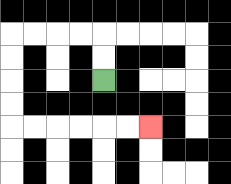{'start': '[4, 3]', 'end': '[6, 5]', 'path_directions': 'U,U,L,L,L,L,D,D,D,D,R,R,R,R,R,R', 'path_coordinates': '[[4, 3], [4, 2], [4, 1], [3, 1], [2, 1], [1, 1], [0, 1], [0, 2], [0, 3], [0, 4], [0, 5], [1, 5], [2, 5], [3, 5], [4, 5], [5, 5], [6, 5]]'}